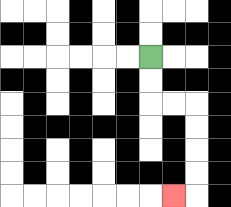{'start': '[6, 2]', 'end': '[7, 8]', 'path_directions': 'D,D,R,R,D,D,D,D,L', 'path_coordinates': '[[6, 2], [6, 3], [6, 4], [7, 4], [8, 4], [8, 5], [8, 6], [8, 7], [8, 8], [7, 8]]'}